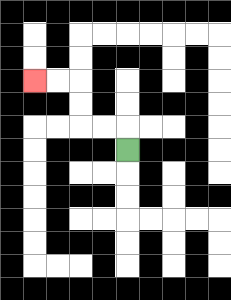{'start': '[5, 6]', 'end': '[1, 3]', 'path_directions': 'U,L,L,U,U,L,L', 'path_coordinates': '[[5, 6], [5, 5], [4, 5], [3, 5], [3, 4], [3, 3], [2, 3], [1, 3]]'}